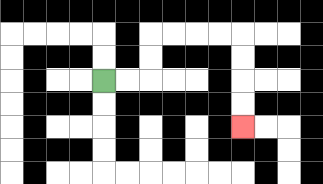{'start': '[4, 3]', 'end': '[10, 5]', 'path_directions': 'R,R,U,U,R,R,R,R,D,D,D,D', 'path_coordinates': '[[4, 3], [5, 3], [6, 3], [6, 2], [6, 1], [7, 1], [8, 1], [9, 1], [10, 1], [10, 2], [10, 3], [10, 4], [10, 5]]'}